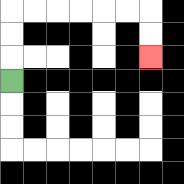{'start': '[0, 3]', 'end': '[6, 2]', 'path_directions': 'U,U,U,R,R,R,R,R,R,D,D', 'path_coordinates': '[[0, 3], [0, 2], [0, 1], [0, 0], [1, 0], [2, 0], [3, 0], [4, 0], [5, 0], [6, 0], [6, 1], [6, 2]]'}